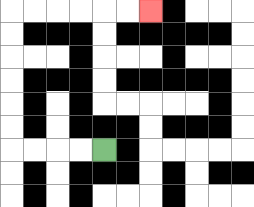{'start': '[4, 6]', 'end': '[6, 0]', 'path_directions': 'L,L,L,L,U,U,U,U,U,U,R,R,R,R,R,R', 'path_coordinates': '[[4, 6], [3, 6], [2, 6], [1, 6], [0, 6], [0, 5], [0, 4], [0, 3], [0, 2], [0, 1], [0, 0], [1, 0], [2, 0], [3, 0], [4, 0], [5, 0], [6, 0]]'}